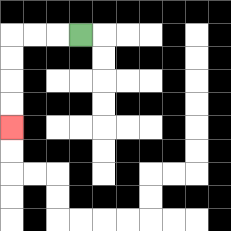{'start': '[3, 1]', 'end': '[0, 5]', 'path_directions': 'L,L,L,D,D,D,D', 'path_coordinates': '[[3, 1], [2, 1], [1, 1], [0, 1], [0, 2], [0, 3], [0, 4], [0, 5]]'}